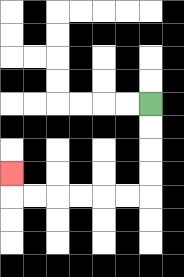{'start': '[6, 4]', 'end': '[0, 7]', 'path_directions': 'D,D,D,D,L,L,L,L,L,L,U', 'path_coordinates': '[[6, 4], [6, 5], [6, 6], [6, 7], [6, 8], [5, 8], [4, 8], [3, 8], [2, 8], [1, 8], [0, 8], [0, 7]]'}